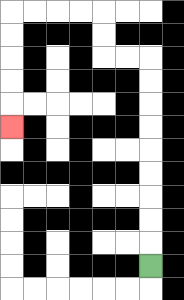{'start': '[6, 11]', 'end': '[0, 5]', 'path_directions': 'U,U,U,U,U,U,U,U,U,L,L,U,U,L,L,L,L,D,D,D,D,D', 'path_coordinates': '[[6, 11], [6, 10], [6, 9], [6, 8], [6, 7], [6, 6], [6, 5], [6, 4], [6, 3], [6, 2], [5, 2], [4, 2], [4, 1], [4, 0], [3, 0], [2, 0], [1, 0], [0, 0], [0, 1], [0, 2], [0, 3], [0, 4], [0, 5]]'}